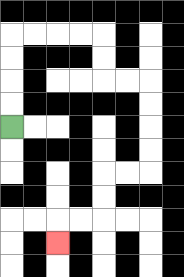{'start': '[0, 5]', 'end': '[2, 10]', 'path_directions': 'U,U,U,U,R,R,R,R,D,D,R,R,D,D,D,D,L,L,D,D,L,L,D', 'path_coordinates': '[[0, 5], [0, 4], [0, 3], [0, 2], [0, 1], [1, 1], [2, 1], [3, 1], [4, 1], [4, 2], [4, 3], [5, 3], [6, 3], [6, 4], [6, 5], [6, 6], [6, 7], [5, 7], [4, 7], [4, 8], [4, 9], [3, 9], [2, 9], [2, 10]]'}